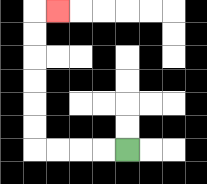{'start': '[5, 6]', 'end': '[2, 0]', 'path_directions': 'L,L,L,L,U,U,U,U,U,U,R', 'path_coordinates': '[[5, 6], [4, 6], [3, 6], [2, 6], [1, 6], [1, 5], [1, 4], [1, 3], [1, 2], [1, 1], [1, 0], [2, 0]]'}